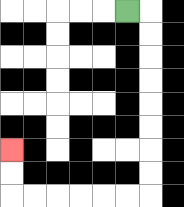{'start': '[5, 0]', 'end': '[0, 6]', 'path_directions': 'R,D,D,D,D,D,D,D,D,L,L,L,L,L,L,U,U', 'path_coordinates': '[[5, 0], [6, 0], [6, 1], [6, 2], [6, 3], [6, 4], [6, 5], [6, 6], [6, 7], [6, 8], [5, 8], [4, 8], [3, 8], [2, 8], [1, 8], [0, 8], [0, 7], [0, 6]]'}